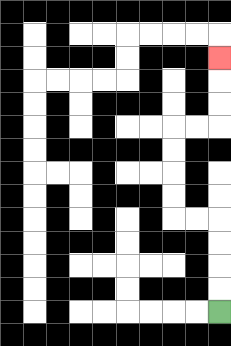{'start': '[9, 13]', 'end': '[9, 2]', 'path_directions': 'U,U,U,U,L,L,U,U,U,U,R,R,U,U,U', 'path_coordinates': '[[9, 13], [9, 12], [9, 11], [9, 10], [9, 9], [8, 9], [7, 9], [7, 8], [7, 7], [7, 6], [7, 5], [8, 5], [9, 5], [9, 4], [9, 3], [9, 2]]'}